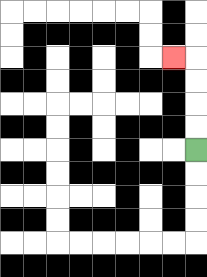{'start': '[8, 6]', 'end': '[7, 2]', 'path_directions': 'U,U,U,U,L', 'path_coordinates': '[[8, 6], [8, 5], [8, 4], [8, 3], [8, 2], [7, 2]]'}